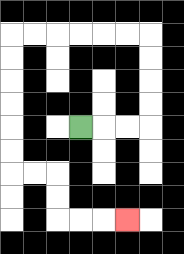{'start': '[3, 5]', 'end': '[5, 9]', 'path_directions': 'R,R,R,U,U,U,U,L,L,L,L,L,L,D,D,D,D,D,D,R,R,D,D,R,R,R', 'path_coordinates': '[[3, 5], [4, 5], [5, 5], [6, 5], [6, 4], [6, 3], [6, 2], [6, 1], [5, 1], [4, 1], [3, 1], [2, 1], [1, 1], [0, 1], [0, 2], [0, 3], [0, 4], [0, 5], [0, 6], [0, 7], [1, 7], [2, 7], [2, 8], [2, 9], [3, 9], [4, 9], [5, 9]]'}